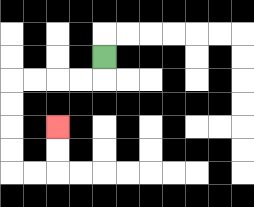{'start': '[4, 2]', 'end': '[2, 5]', 'path_directions': 'D,L,L,L,L,D,D,D,D,R,R,U,U', 'path_coordinates': '[[4, 2], [4, 3], [3, 3], [2, 3], [1, 3], [0, 3], [0, 4], [0, 5], [0, 6], [0, 7], [1, 7], [2, 7], [2, 6], [2, 5]]'}